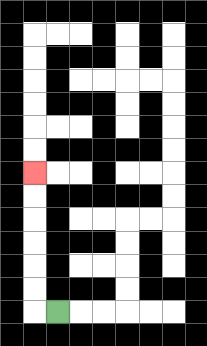{'start': '[2, 13]', 'end': '[1, 7]', 'path_directions': 'L,U,U,U,U,U,U', 'path_coordinates': '[[2, 13], [1, 13], [1, 12], [1, 11], [1, 10], [1, 9], [1, 8], [1, 7]]'}